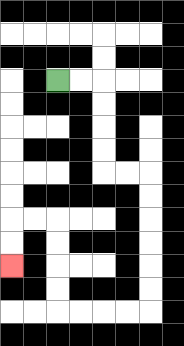{'start': '[2, 3]', 'end': '[0, 11]', 'path_directions': 'R,R,D,D,D,D,R,R,D,D,D,D,D,D,L,L,L,L,U,U,U,U,L,L,D,D', 'path_coordinates': '[[2, 3], [3, 3], [4, 3], [4, 4], [4, 5], [4, 6], [4, 7], [5, 7], [6, 7], [6, 8], [6, 9], [6, 10], [6, 11], [6, 12], [6, 13], [5, 13], [4, 13], [3, 13], [2, 13], [2, 12], [2, 11], [2, 10], [2, 9], [1, 9], [0, 9], [0, 10], [0, 11]]'}